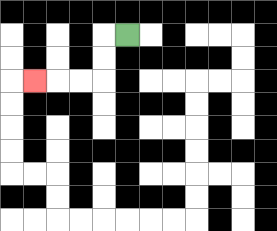{'start': '[5, 1]', 'end': '[1, 3]', 'path_directions': 'L,D,D,L,L,L', 'path_coordinates': '[[5, 1], [4, 1], [4, 2], [4, 3], [3, 3], [2, 3], [1, 3]]'}